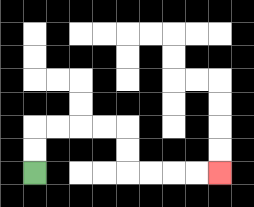{'start': '[1, 7]', 'end': '[9, 7]', 'path_directions': 'U,U,R,R,R,R,D,D,R,R,R,R', 'path_coordinates': '[[1, 7], [1, 6], [1, 5], [2, 5], [3, 5], [4, 5], [5, 5], [5, 6], [5, 7], [6, 7], [7, 7], [8, 7], [9, 7]]'}